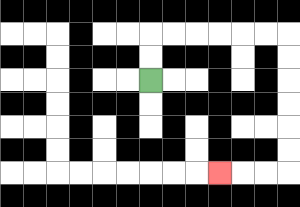{'start': '[6, 3]', 'end': '[9, 7]', 'path_directions': 'U,U,R,R,R,R,R,R,D,D,D,D,D,D,L,L,L', 'path_coordinates': '[[6, 3], [6, 2], [6, 1], [7, 1], [8, 1], [9, 1], [10, 1], [11, 1], [12, 1], [12, 2], [12, 3], [12, 4], [12, 5], [12, 6], [12, 7], [11, 7], [10, 7], [9, 7]]'}